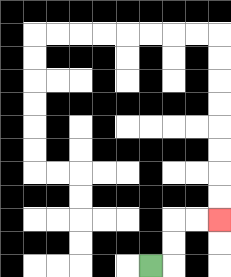{'start': '[6, 11]', 'end': '[9, 9]', 'path_directions': 'R,U,U,R,R', 'path_coordinates': '[[6, 11], [7, 11], [7, 10], [7, 9], [8, 9], [9, 9]]'}